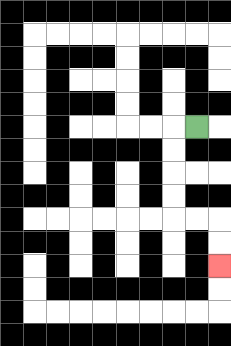{'start': '[8, 5]', 'end': '[9, 11]', 'path_directions': 'L,D,D,D,D,R,R,D,D', 'path_coordinates': '[[8, 5], [7, 5], [7, 6], [7, 7], [7, 8], [7, 9], [8, 9], [9, 9], [9, 10], [9, 11]]'}